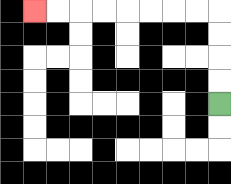{'start': '[9, 4]', 'end': '[1, 0]', 'path_directions': 'U,U,U,U,L,L,L,L,L,L,L,L', 'path_coordinates': '[[9, 4], [9, 3], [9, 2], [9, 1], [9, 0], [8, 0], [7, 0], [6, 0], [5, 0], [4, 0], [3, 0], [2, 0], [1, 0]]'}